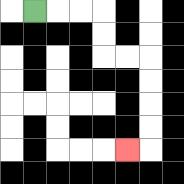{'start': '[1, 0]', 'end': '[5, 6]', 'path_directions': 'R,R,R,D,D,R,R,D,D,D,D,L', 'path_coordinates': '[[1, 0], [2, 0], [3, 0], [4, 0], [4, 1], [4, 2], [5, 2], [6, 2], [6, 3], [6, 4], [6, 5], [6, 6], [5, 6]]'}